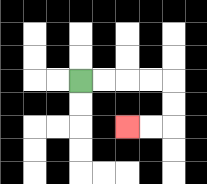{'start': '[3, 3]', 'end': '[5, 5]', 'path_directions': 'R,R,R,R,D,D,L,L', 'path_coordinates': '[[3, 3], [4, 3], [5, 3], [6, 3], [7, 3], [7, 4], [7, 5], [6, 5], [5, 5]]'}